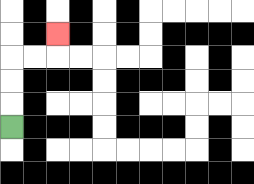{'start': '[0, 5]', 'end': '[2, 1]', 'path_directions': 'U,U,U,R,R,U', 'path_coordinates': '[[0, 5], [0, 4], [0, 3], [0, 2], [1, 2], [2, 2], [2, 1]]'}